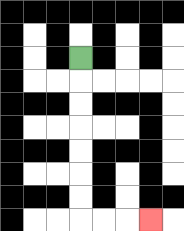{'start': '[3, 2]', 'end': '[6, 9]', 'path_directions': 'D,D,D,D,D,D,D,R,R,R', 'path_coordinates': '[[3, 2], [3, 3], [3, 4], [3, 5], [3, 6], [3, 7], [3, 8], [3, 9], [4, 9], [5, 9], [6, 9]]'}